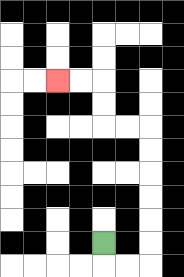{'start': '[4, 10]', 'end': '[2, 3]', 'path_directions': 'D,R,R,U,U,U,U,U,U,L,L,U,U,L,L', 'path_coordinates': '[[4, 10], [4, 11], [5, 11], [6, 11], [6, 10], [6, 9], [6, 8], [6, 7], [6, 6], [6, 5], [5, 5], [4, 5], [4, 4], [4, 3], [3, 3], [2, 3]]'}